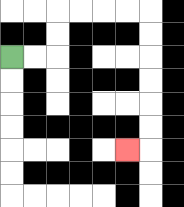{'start': '[0, 2]', 'end': '[5, 6]', 'path_directions': 'R,R,U,U,R,R,R,R,D,D,D,D,D,D,L', 'path_coordinates': '[[0, 2], [1, 2], [2, 2], [2, 1], [2, 0], [3, 0], [4, 0], [5, 0], [6, 0], [6, 1], [6, 2], [6, 3], [6, 4], [6, 5], [6, 6], [5, 6]]'}